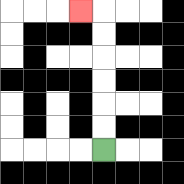{'start': '[4, 6]', 'end': '[3, 0]', 'path_directions': 'U,U,U,U,U,U,L', 'path_coordinates': '[[4, 6], [4, 5], [4, 4], [4, 3], [4, 2], [4, 1], [4, 0], [3, 0]]'}